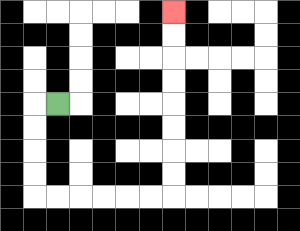{'start': '[2, 4]', 'end': '[7, 0]', 'path_directions': 'L,D,D,D,D,R,R,R,R,R,R,U,U,U,U,U,U,U,U', 'path_coordinates': '[[2, 4], [1, 4], [1, 5], [1, 6], [1, 7], [1, 8], [2, 8], [3, 8], [4, 8], [5, 8], [6, 8], [7, 8], [7, 7], [7, 6], [7, 5], [7, 4], [7, 3], [7, 2], [7, 1], [7, 0]]'}